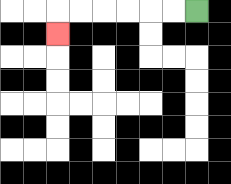{'start': '[8, 0]', 'end': '[2, 1]', 'path_directions': 'L,L,L,L,L,L,D', 'path_coordinates': '[[8, 0], [7, 0], [6, 0], [5, 0], [4, 0], [3, 0], [2, 0], [2, 1]]'}